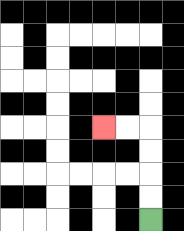{'start': '[6, 9]', 'end': '[4, 5]', 'path_directions': 'U,U,U,U,L,L', 'path_coordinates': '[[6, 9], [6, 8], [6, 7], [6, 6], [6, 5], [5, 5], [4, 5]]'}